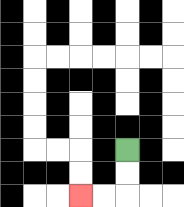{'start': '[5, 6]', 'end': '[3, 8]', 'path_directions': 'D,D,L,L', 'path_coordinates': '[[5, 6], [5, 7], [5, 8], [4, 8], [3, 8]]'}